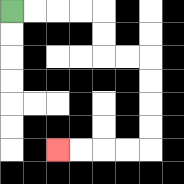{'start': '[0, 0]', 'end': '[2, 6]', 'path_directions': 'R,R,R,R,D,D,R,R,D,D,D,D,L,L,L,L', 'path_coordinates': '[[0, 0], [1, 0], [2, 0], [3, 0], [4, 0], [4, 1], [4, 2], [5, 2], [6, 2], [6, 3], [6, 4], [6, 5], [6, 6], [5, 6], [4, 6], [3, 6], [2, 6]]'}